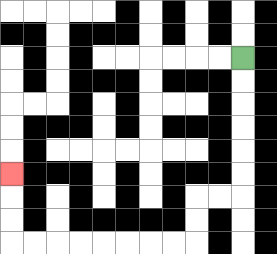{'start': '[10, 2]', 'end': '[0, 7]', 'path_directions': 'D,D,D,D,D,D,L,L,D,D,L,L,L,L,L,L,L,L,U,U,U', 'path_coordinates': '[[10, 2], [10, 3], [10, 4], [10, 5], [10, 6], [10, 7], [10, 8], [9, 8], [8, 8], [8, 9], [8, 10], [7, 10], [6, 10], [5, 10], [4, 10], [3, 10], [2, 10], [1, 10], [0, 10], [0, 9], [0, 8], [0, 7]]'}